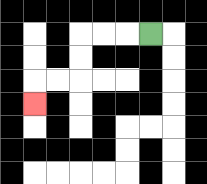{'start': '[6, 1]', 'end': '[1, 4]', 'path_directions': 'L,L,L,D,D,L,L,D', 'path_coordinates': '[[6, 1], [5, 1], [4, 1], [3, 1], [3, 2], [3, 3], [2, 3], [1, 3], [1, 4]]'}